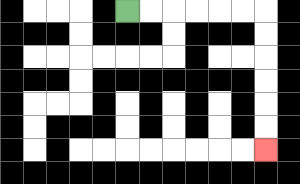{'start': '[5, 0]', 'end': '[11, 6]', 'path_directions': 'R,R,R,R,R,R,D,D,D,D,D,D', 'path_coordinates': '[[5, 0], [6, 0], [7, 0], [8, 0], [9, 0], [10, 0], [11, 0], [11, 1], [11, 2], [11, 3], [11, 4], [11, 5], [11, 6]]'}